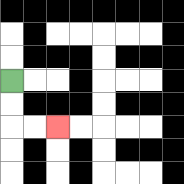{'start': '[0, 3]', 'end': '[2, 5]', 'path_directions': 'D,D,R,R', 'path_coordinates': '[[0, 3], [0, 4], [0, 5], [1, 5], [2, 5]]'}